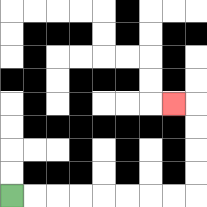{'start': '[0, 8]', 'end': '[7, 4]', 'path_directions': 'R,R,R,R,R,R,R,R,U,U,U,U,L', 'path_coordinates': '[[0, 8], [1, 8], [2, 8], [3, 8], [4, 8], [5, 8], [6, 8], [7, 8], [8, 8], [8, 7], [8, 6], [8, 5], [8, 4], [7, 4]]'}